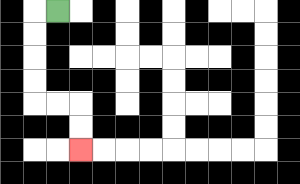{'start': '[2, 0]', 'end': '[3, 6]', 'path_directions': 'L,D,D,D,D,R,R,D,D', 'path_coordinates': '[[2, 0], [1, 0], [1, 1], [1, 2], [1, 3], [1, 4], [2, 4], [3, 4], [3, 5], [3, 6]]'}